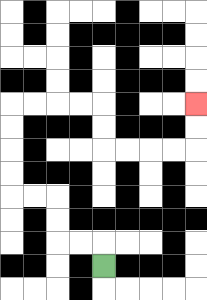{'start': '[4, 11]', 'end': '[8, 4]', 'path_directions': 'U,L,L,U,U,L,L,U,U,U,U,R,R,R,R,D,D,R,R,R,R,U,U', 'path_coordinates': '[[4, 11], [4, 10], [3, 10], [2, 10], [2, 9], [2, 8], [1, 8], [0, 8], [0, 7], [0, 6], [0, 5], [0, 4], [1, 4], [2, 4], [3, 4], [4, 4], [4, 5], [4, 6], [5, 6], [6, 6], [7, 6], [8, 6], [8, 5], [8, 4]]'}